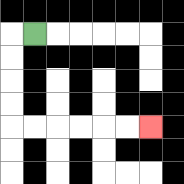{'start': '[1, 1]', 'end': '[6, 5]', 'path_directions': 'L,D,D,D,D,R,R,R,R,R,R', 'path_coordinates': '[[1, 1], [0, 1], [0, 2], [0, 3], [0, 4], [0, 5], [1, 5], [2, 5], [3, 5], [4, 5], [5, 5], [6, 5]]'}